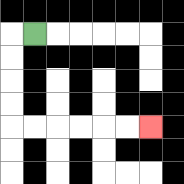{'start': '[1, 1]', 'end': '[6, 5]', 'path_directions': 'L,D,D,D,D,R,R,R,R,R,R', 'path_coordinates': '[[1, 1], [0, 1], [0, 2], [0, 3], [0, 4], [0, 5], [1, 5], [2, 5], [3, 5], [4, 5], [5, 5], [6, 5]]'}